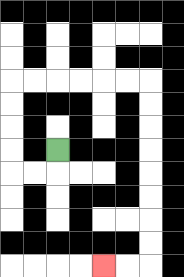{'start': '[2, 6]', 'end': '[4, 11]', 'path_directions': 'D,L,L,U,U,U,U,R,R,R,R,R,R,D,D,D,D,D,D,D,D,L,L', 'path_coordinates': '[[2, 6], [2, 7], [1, 7], [0, 7], [0, 6], [0, 5], [0, 4], [0, 3], [1, 3], [2, 3], [3, 3], [4, 3], [5, 3], [6, 3], [6, 4], [6, 5], [6, 6], [6, 7], [6, 8], [6, 9], [6, 10], [6, 11], [5, 11], [4, 11]]'}